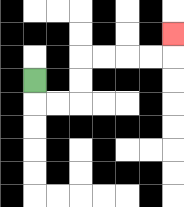{'start': '[1, 3]', 'end': '[7, 1]', 'path_directions': 'D,R,R,U,U,R,R,R,R,U', 'path_coordinates': '[[1, 3], [1, 4], [2, 4], [3, 4], [3, 3], [3, 2], [4, 2], [5, 2], [6, 2], [7, 2], [7, 1]]'}